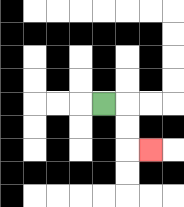{'start': '[4, 4]', 'end': '[6, 6]', 'path_directions': 'R,D,D,R', 'path_coordinates': '[[4, 4], [5, 4], [5, 5], [5, 6], [6, 6]]'}